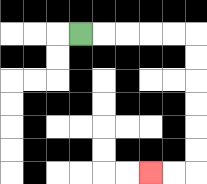{'start': '[3, 1]', 'end': '[6, 7]', 'path_directions': 'R,R,R,R,R,D,D,D,D,D,D,L,L', 'path_coordinates': '[[3, 1], [4, 1], [5, 1], [6, 1], [7, 1], [8, 1], [8, 2], [8, 3], [8, 4], [8, 5], [8, 6], [8, 7], [7, 7], [6, 7]]'}